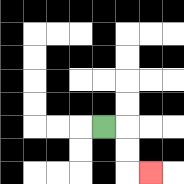{'start': '[4, 5]', 'end': '[6, 7]', 'path_directions': 'R,D,D,R', 'path_coordinates': '[[4, 5], [5, 5], [5, 6], [5, 7], [6, 7]]'}